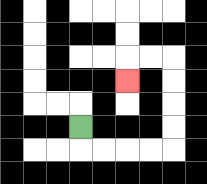{'start': '[3, 5]', 'end': '[5, 3]', 'path_directions': 'D,R,R,R,R,U,U,U,U,L,L,D', 'path_coordinates': '[[3, 5], [3, 6], [4, 6], [5, 6], [6, 6], [7, 6], [7, 5], [7, 4], [7, 3], [7, 2], [6, 2], [5, 2], [5, 3]]'}